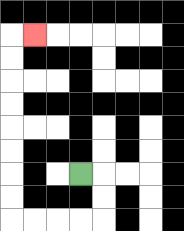{'start': '[3, 7]', 'end': '[1, 1]', 'path_directions': 'R,D,D,L,L,L,L,U,U,U,U,U,U,U,U,R', 'path_coordinates': '[[3, 7], [4, 7], [4, 8], [4, 9], [3, 9], [2, 9], [1, 9], [0, 9], [0, 8], [0, 7], [0, 6], [0, 5], [0, 4], [0, 3], [0, 2], [0, 1], [1, 1]]'}